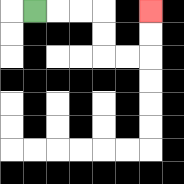{'start': '[1, 0]', 'end': '[6, 0]', 'path_directions': 'R,R,R,D,D,R,R,U,U', 'path_coordinates': '[[1, 0], [2, 0], [3, 0], [4, 0], [4, 1], [4, 2], [5, 2], [6, 2], [6, 1], [6, 0]]'}